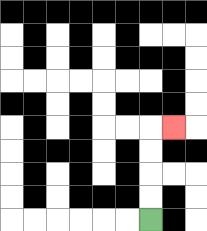{'start': '[6, 9]', 'end': '[7, 5]', 'path_directions': 'U,U,U,U,R', 'path_coordinates': '[[6, 9], [6, 8], [6, 7], [6, 6], [6, 5], [7, 5]]'}